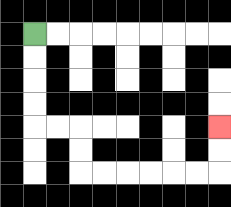{'start': '[1, 1]', 'end': '[9, 5]', 'path_directions': 'D,D,D,D,R,R,D,D,R,R,R,R,R,R,U,U', 'path_coordinates': '[[1, 1], [1, 2], [1, 3], [1, 4], [1, 5], [2, 5], [3, 5], [3, 6], [3, 7], [4, 7], [5, 7], [6, 7], [7, 7], [8, 7], [9, 7], [9, 6], [9, 5]]'}